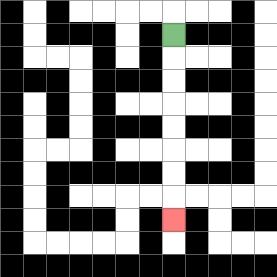{'start': '[7, 1]', 'end': '[7, 9]', 'path_directions': 'D,D,D,D,D,D,D,D', 'path_coordinates': '[[7, 1], [7, 2], [7, 3], [7, 4], [7, 5], [7, 6], [7, 7], [7, 8], [7, 9]]'}